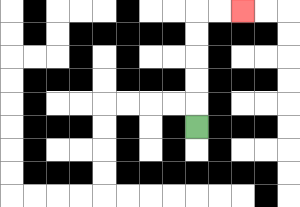{'start': '[8, 5]', 'end': '[10, 0]', 'path_directions': 'U,U,U,U,U,R,R', 'path_coordinates': '[[8, 5], [8, 4], [8, 3], [8, 2], [8, 1], [8, 0], [9, 0], [10, 0]]'}